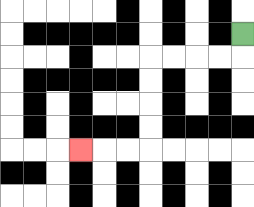{'start': '[10, 1]', 'end': '[3, 6]', 'path_directions': 'D,L,L,L,L,D,D,D,D,L,L,L', 'path_coordinates': '[[10, 1], [10, 2], [9, 2], [8, 2], [7, 2], [6, 2], [6, 3], [6, 4], [6, 5], [6, 6], [5, 6], [4, 6], [3, 6]]'}